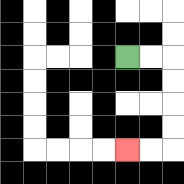{'start': '[5, 2]', 'end': '[5, 6]', 'path_directions': 'R,R,D,D,D,D,L,L', 'path_coordinates': '[[5, 2], [6, 2], [7, 2], [7, 3], [7, 4], [7, 5], [7, 6], [6, 6], [5, 6]]'}